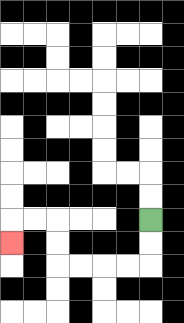{'start': '[6, 9]', 'end': '[0, 10]', 'path_directions': 'D,D,L,L,L,L,U,U,L,L,D', 'path_coordinates': '[[6, 9], [6, 10], [6, 11], [5, 11], [4, 11], [3, 11], [2, 11], [2, 10], [2, 9], [1, 9], [0, 9], [0, 10]]'}